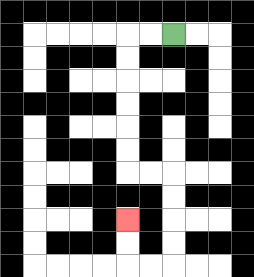{'start': '[7, 1]', 'end': '[5, 9]', 'path_directions': 'L,L,D,D,D,D,D,D,R,R,D,D,D,D,L,L,U,U', 'path_coordinates': '[[7, 1], [6, 1], [5, 1], [5, 2], [5, 3], [5, 4], [5, 5], [5, 6], [5, 7], [6, 7], [7, 7], [7, 8], [7, 9], [7, 10], [7, 11], [6, 11], [5, 11], [5, 10], [5, 9]]'}